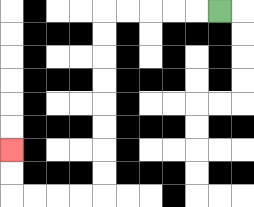{'start': '[9, 0]', 'end': '[0, 6]', 'path_directions': 'L,L,L,L,L,D,D,D,D,D,D,D,D,L,L,L,L,U,U', 'path_coordinates': '[[9, 0], [8, 0], [7, 0], [6, 0], [5, 0], [4, 0], [4, 1], [4, 2], [4, 3], [4, 4], [4, 5], [4, 6], [4, 7], [4, 8], [3, 8], [2, 8], [1, 8], [0, 8], [0, 7], [0, 6]]'}